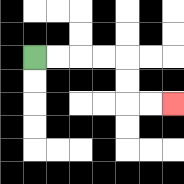{'start': '[1, 2]', 'end': '[7, 4]', 'path_directions': 'R,R,R,R,D,D,R,R', 'path_coordinates': '[[1, 2], [2, 2], [3, 2], [4, 2], [5, 2], [5, 3], [5, 4], [6, 4], [7, 4]]'}